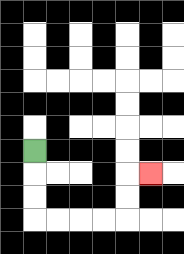{'start': '[1, 6]', 'end': '[6, 7]', 'path_directions': 'D,D,D,R,R,R,R,U,U,R', 'path_coordinates': '[[1, 6], [1, 7], [1, 8], [1, 9], [2, 9], [3, 9], [4, 9], [5, 9], [5, 8], [5, 7], [6, 7]]'}